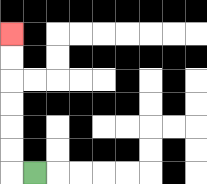{'start': '[1, 7]', 'end': '[0, 1]', 'path_directions': 'L,U,U,U,U,U,U', 'path_coordinates': '[[1, 7], [0, 7], [0, 6], [0, 5], [0, 4], [0, 3], [0, 2], [0, 1]]'}